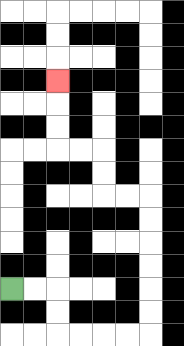{'start': '[0, 12]', 'end': '[2, 3]', 'path_directions': 'R,R,D,D,R,R,R,R,U,U,U,U,U,U,L,L,U,U,L,L,U,U,U', 'path_coordinates': '[[0, 12], [1, 12], [2, 12], [2, 13], [2, 14], [3, 14], [4, 14], [5, 14], [6, 14], [6, 13], [6, 12], [6, 11], [6, 10], [6, 9], [6, 8], [5, 8], [4, 8], [4, 7], [4, 6], [3, 6], [2, 6], [2, 5], [2, 4], [2, 3]]'}